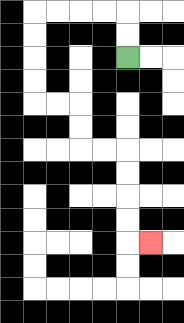{'start': '[5, 2]', 'end': '[6, 10]', 'path_directions': 'U,U,L,L,L,L,D,D,D,D,R,R,D,D,R,R,D,D,D,D,R', 'path_coordinates': '[[5, 2], [5, 1], [5, 0], [4, 0], [3, 0], [2, 0], [1, 0], [1, 1], [1, 2], [1, 3], [1, 4], [2, 4], [3, 4], [3, 5], [3, 6], [4, 6], [5, 6], [5, 7], [5, 8], [5, 9], [5, 10], [6, 10]]'}